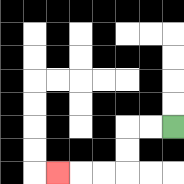{'start': '[7, 5]', 'end': '[2, 7]', 'path_directions': 'L,L,D,D,L,L,L', 'path_coordinates': '[[7, 5], [6, 5], [5, 5], [5, 6], [5, 7], [4, 7], [3, 7], [2, 7]]'}